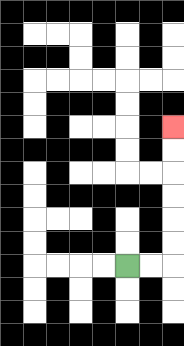{'start': '[5, 11]', 'end': '[7, 5]', 'path_directions': 'R,R,U,U,U,U,U,U', 'path_coordinates': '[[5, 11], [6, 11], [7, 11], [7, 10], [7, 9], [7, 8], [7, 7], [7, 6], [7, 5]]'}